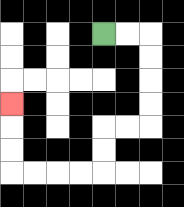{'start': '[4, 1]', 'end': '[0, 4]', 'path_directions': 'R,R,D,D,D,D,L,L,D,D,L,L,L,L,U,U,U', 'path_coordinates': '[[4, 1], [5, 1], [6, 1], [6, 2], [6, 3], [6, 4], [6, 5], [5, 5], [4, 5], [4, 6], [4, 7], [3, 7], [2, 7], [1, 7], [0, 7], [0, 6], [0, 5], [0, 4]]'}